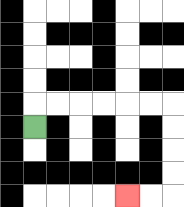{'start': '[1, 5]', 'end': '[5, 8]', 'path_directions': 'U,R,R,R,R,R,R,D,D,D,D,L,L', 'path_coordinates': '[[1, 5], [1, 4], [2, 4], [3, 4], [4, 4], [5, 4], [6, 4], [7, 4], [7, 5], [7, 6], [7, 7], [7, 8], [6, 8], [5, 8]]'}